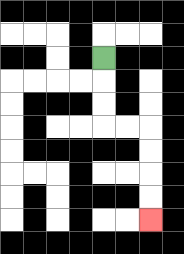{'start': '[4, 2]', 'end': '[6, 9]', 'path_directions': 'D,D,D,R,R,D,D,D,D', 'path_coordinates': '[[4, 2], [4, 3], [4, 4], [4, 5], [5, 5], [6, 5], [6, 6], [6, 7], [6, 8], [6, 9]]'}